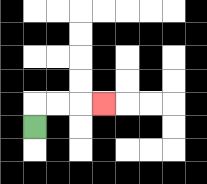{'start': '[1, 5]', 'end': '[4, 4]', 'path_directions': 'U,R,R,R', 'path_coordinates': '[[1, 5], [1, 4], [2, 4], [3, 4], [4, 4]]'}